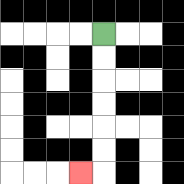{'start': '[4, 1]', 'end': '[3, 7]', 'path_directions': 'D,D,D,D,D,D,L', 'path_coordinates': '[[4, 1], [4, 2], [4, 3], [4, 4], [4, 5], [4, 6], [4, 7], [3, 7]]'}